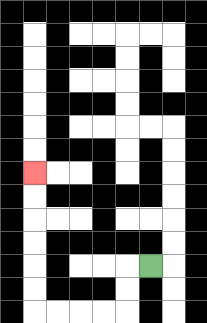{'start': '[6, 11]', 'end': '[1, 7]', 'path_directions': 'L,D,D,L,L,L,L,U,U,U,U,U,U', 'path_coordinates': '[[6, 11], [5, 11], [5, 12], [5, 13], [4, 13], [3, 13], [2, 13], [1, 13], [1, 12], [1, 11], [1, 10], [1, 9], [1, 8], [1, 7]]'}